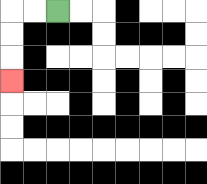{'start': '[2, 0]', 'end': '[0, 3]', 'path_directions': 'L,L,D,D,D', 'path_coordinates': '[[2, 0], [1, 0], [0, 0], [0, 1], [0, 2], [0, 3]]'}